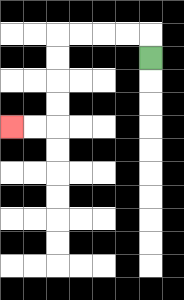{'start': '[6, 2]', 'end': '[0, 5]', 'path_directions': 'U,L,L,L,L,D,D,D,D,L,L', 'path_coordinates': '[[6, 2], [6, 1], [5, 1], [4, 1], [3, 1], [2, 1], [2, 2], [2, 3], [2, 4], [2, 5], [1, 5], [0, 5]]'}